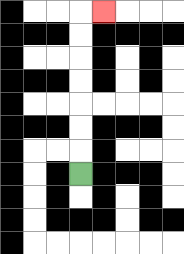{'start': '[3, 7]', 'end': '[4, 0]', 'path_directions': 'U,U,U,U,U,U,U,R', 'path_coordinates': '[[3, 7], [3, 6], [3, 5], [3, 4], [3, 3], [3, 2], [3, 1], [3, 0], [4, 0]]'}